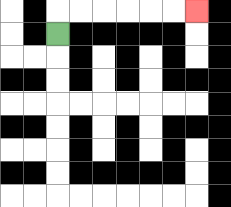{'start': '[2, 1]', 'end': '[8, 0]', 'path_directions': 'U,R,R,R,R,R,R', 'path_coordinates': '[[2, 1], [2, 0], [3, 0], [4, 0], [5, 0], [6, 0], [7, 0], [8, 0]]'}